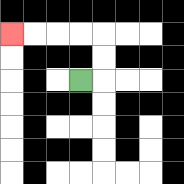{'start': '[3, 3]', 'end': '[0, 1]', 'path_directions': 'R,U,U,L,L,L,L', 'path_coordinates': '[[3, 3], [4, 3], [4, 2], [4, 1], [3, 1], [2, 1], [1, 1], [0, 1]]'}